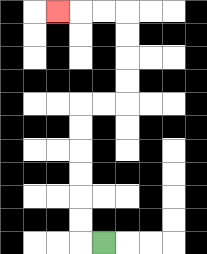{'start': '[4, 10]', 'end': '[2, 0]', 'path_directions': 'L,U,U,U,U,U,U,R,R,U,U,U,U,L,L,L', 'path_coordinates': '[[4, 10], [3, 10], [3, 9], [3, 8], [3, 7], [3, 6], [3, 5], [3, 4], [4, 4], [5, 4], [5, 3], [5, 2], [5, 1], [5, 0], [4, 0], [3, 0], [2, 0]]'}